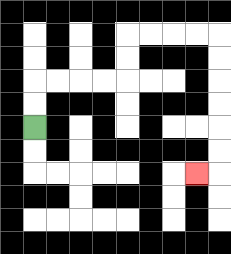{'start': '[1, 5]', 'end': '[8, 7]', 'path_directions': 'U,U,R,R,R,R,U,U,R,R,R,R,D,D,D,D,D,D,L', 'path_coordinates': '[[1, 5], [1, 4], [1, 3], [2, 3], [3, 3], [4, 3], [5, 3], [5, 2], [5, 1], [6, 1], [7, 1], [8, 1], [9, 1], [9, 2], [9, 3], [9, 4], [9, 5], [9, 6], [9, 7], [8, 7]]'}